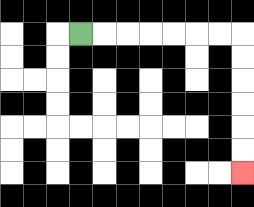{'start': '[3, 1]', 'end': '[10, 7]', 'path_directions': 'R,R,R,R,R,R,R,D,D,D,D,D,D', 'path_coordinates': '[[3, 1], [4, 1], [5, 1], [6, 1], [7, 1], [8, 1], [9, 1], [10, 1], [10, 2], [10, 3], [10, 4], [10, 5], [10, 6], [10, 7]]'}